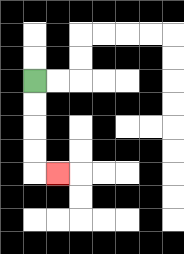{'start': '[1, 3]', 'end': '[2, 7]', 'path_directions': 'D,D,D,D,R', 'path_coordinates': '[[1, 3], [1, 4], [1, 5], [1, 6], [1, 7], [2, 7]]'}